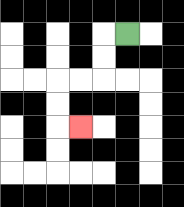{'start': '[5, 1]', 'end': '[3, 5]', 'path_directions': 'L,D,D,L,L,D,D,R', 'path_coordinates': '[[5, 1], [4, 1], [4, 2], [4, 3], [3, 3], [2, 3], [2, 4], [2, 5], [3, 5]]'}